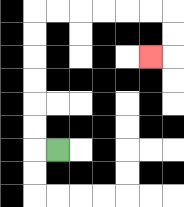{'start': '[2, 6]', 'end': '[6, 2]', 'path_directions': 'L,U,U,U,U,U,U,R,R,R,R,R,R,D,D,L', 'path_coordinates': '[[2, 6], [1, 6], [1, 5], [1, 4], [1, 3], [1, 2], [1, 1], [1, 0], [2, 0], [3, 0], [4, 0], [5, 0], [6, 0], [7, 0], [7, 1], [7, 2], [6, 2]]'}